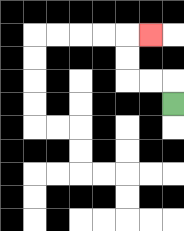{'start': '[7, 4]', 'end': '[6, 1]', 'path_directions': 'U,L,L,U,U,R', 'path_coordinates': '[[7, 4], [7, 3], [6, 3], [5, 3], [5, 2], [5, 1], [6, 1]]'}